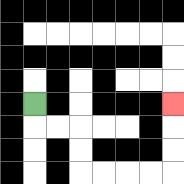{'start': '[1, 4]', 'end': '[7, 4]', 'path_directions': 'D,R,R,D,D,R,R,R,R,U,U,U', 'path_coordinates': '[[1, 4], [1, 5], [2, 5], [3, 5], [3, 6], [3, 7], [4, 7], [5, 7], [6, 7], [7, 7], [7, 6], [7, 5], [7, 4]]'}